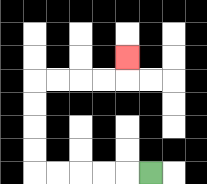{'start': '[6, 7]', 'end': '[5, 2]', 'path_directions': 'L,L,L,L,L,U,U,U,U,R,R,R,R,U', 'path_coordinates': '[[6, 7], [5, 7], [4, 7], [3, 7], [2, 7], [1, 7], [1, 6], [1, 5], [1, 4], [1, 3], [2, 3], [3, 3], [4, 3], [5, 3], [5, 2]]'}